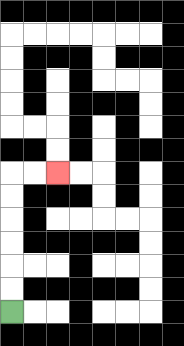{'start': '[0, 13]', 'end': '[2, 7]', 'path_directions': 'U,U,U,U,U,U,R,R', 'path_coordinates': '[[0, 13], [0, 12], [0, 11], [0, 10], [0, 9], [0, 8], [0, 7], [1, 7], [2, 7]]'}